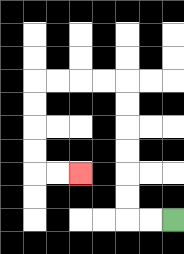{'start': '[7, 9]', 'end': '[3, 7]', 'path_directions': 'L,L,U,U,U,U,U,U,L,L,L,L,D,D,D,D,R,R', 'path_coordinates': '[[7, 9], [6, 9], [5, 9], [5, 8], [5, 7], [5, 6], [5, 5], [5, 4], [5, 3], [4, 3], [3, 3], [2, 3], [1, 3], [1, 4], [1, 5], [1, 6], [1, 7], [2, 7], [3, 7]]'}